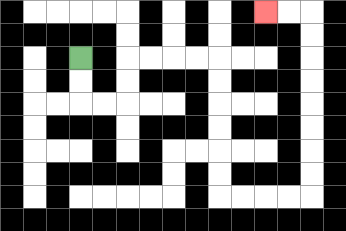{'start': '[3, 2]', 'end': '[11, 0]', 'path_directions': 'D,D,R,R,U,U,R,R,R,R,D,D,D,D,D,D,R,R,R,R,U,U,U,U,U,U,U,U,L,L', 'path_coordinates': '[[3, 2], [3, 3], [3, 4], [4, 4], [5, 4], [5, 3], [5, 2], [6, 2], [7, 2], [8, 2], [9, 2], [9, 3], [9, 4], [9, 5], [9, 6], [9, 7], [9, 8], [10, 8], [11, 8], [12, 8], [13, 8], [13, 7], [13, 6], [13, 5], [13, 4], [13, 3], [13, 2], [13, 1], [13, 0], [12, 0], [11, 0]]'}